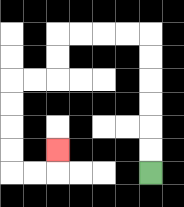{'start': '[6, 7]', 'end': '[2, 6]', 'path_directions': 'U,U,U,U,U,U,L,L,L,L,D,D,L,L,D,D,D,D,R,R,U', 'path_coordinates': '[[6, 7], [6, 6], [6, 5], [6, 4], [6, 3], [6, 2], [6, 1], [5, 1], [4, 1], [3, 1], [2, 1], [2, 2], [2, 3], [1, 3], [0, 3], [0, 4], [0, 5], [0, 6], [0, 7], [1, 7], [2, 7], [2, 6]]'}